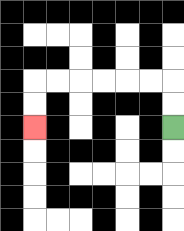{'start': '[7, 5]', 'end': '[1, 5]', 'path_directions': 'U,U,L,L,L,L,L,L,D,D', 'path_coordinates': '[[7, 5], [7, 4], [7, 3], [6, 3], [5, 3], [4, 3], [3, 3], [2, 3], [1, 3], [1, 4], [1, 5]]'}